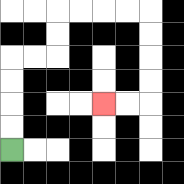{'start': '[0, 6]', 'end': '[4, 4]', 'path_directions': 'U,U,U,U,R,R,U,U,R,R,R,R,D,D,D,D,L,L', 'path_coordinates': '[[0, 6], [0, 5], [0, 4], [0, 3], [0, 2], [1, 2], [2, 2], [2, 1], [2, 0], [3, 0], [4, 0], [5, 0], [6, 0], [6, 1], [6, 2], [6, 3], [6, 4], [5, 4], [4, 4]]'}